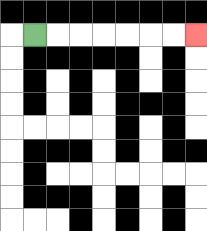{'start': '[1, 1]', 'end': '[8, 1]', 'path_directions': 'R,R,R,R,R,R,R', 'path_coordinates': '[[1, 1], [2, 1], [3, 1], [4, 1], [5, 1], [6, 1], [7, 1], [8, 1]]'}